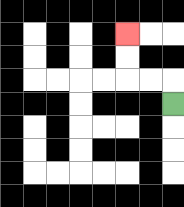{'start': '[7, 4]', 'end': '[5, 1]', 'path_directions': 'U,L,L,U,U', 'path_coordinates': '[[7, 4], [7, 3], [6, 3], [5, 3], [5, 2], [5, 1]]'}